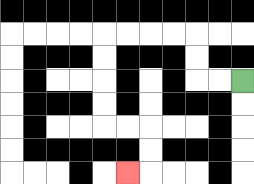{'start': '[10, 3]', 'end': '[5, 7]', 'path_directions': 'L,L,U,U,L,L,L,L,D,D,D,D,R,R,D,D,L', 'path_coordinates': '[[10, 3], [9, 3], [8, 3], [8, 2], [8, 1], [7, 1], [6, 1], [5, 1], [4, 1], [4, 2], [4, 3], [4, 4], [4, 5], [5, 5], [6, 5], [6, 6], [6, 7], [5, 7]]'}